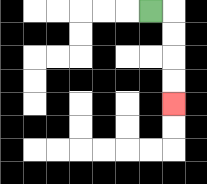{'start': '[6, 0]', 'end': '[7, 4]', 'path_directions': 'R,D,D,D,D', 'path_coordinates': '[[6, 0], [7, 0], [7, 1], [7, 2], [7, 3], [7, 4]]'}